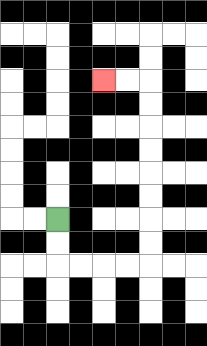{'start': '[2, 9]', 'end': '[4, 3]', 'path_directions': 'D,D,R,R,R,R,U,U,U,U,U,U,U,U,L,L', 'path_coordinates': '[[2, 9], [2, 10], [2, 11], [3, 11], [4, 11], [5, 11], [6, 11], [6, 10], [6, 9], [6, 8], [6, 7], [6, 6], [6, 5], [6, 4], [6, 3], [5, 3], [4, 3]]'}